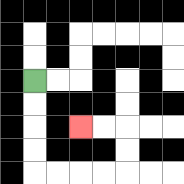{'start': '[1, 3]', 'end': '[3, 5]', 'path_directions': 'D,D,D,D,R,R,R,R,U,U,L,L', 'path_coordinates': '[[1, 3], [1, 4], [1, 5], [1, 6], [1, 7], [2, 7], [3, 7], [4, 7], [5, 7], [5, 6], [5, 5], [4, 5], [3, 5]]'}